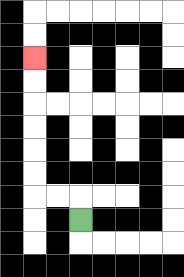{'start': '[3, 9]', 'end': '[1, 2]', 'path_directions': 'U,L,L,U,U,U,U,U,U', 'path_coordinates': '[[3, 9], [3, 8], [2, 8], [1, 8], [1, 7], [1, 6], [1, 5], [1, 4], [1, 3], [1, 2]]'}